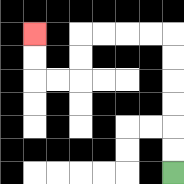{'start': '[7, 7]', 'end': '[1, 1]', 'path_directions': 'U,U,U,U,U,U,L,L,L,L,D,D,L,L,U,U', 'path_coordinates': '[[7, 7], [7, 6], [7, 5], [7, 4], [7, 3], [7, 2], [7, 1], [6, 1], [5, 1], [4, 1], [3, 1], [3, 2], [3, 3], [2, 3], [1, 3], [1, 2], [1, 1]]'}